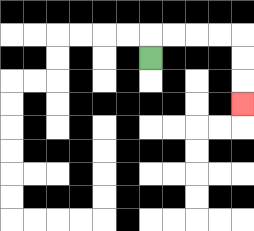{'start': '[6, 2]', 'end': '[10, 4]', 'path_directions': 'U,R,R,R,R,D,D,D', 'path_coordinates': '[[6, 2], [6, 1], [7, 1], [8, 1], [9, 1], [10, 1], [10, 2], [10, 3], [10, 4]]'}